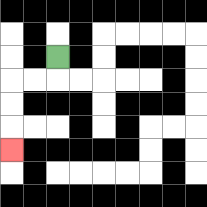{'start': '[2, 2]', 'end': '[0, 6]', 'path_directions': 'D,L,L,D,D,D', 'path_coordinates': '[[2, 2], [2, 3], [1, 3], [0, 3], [0, 4], [0, 5], [0, 6]]'}